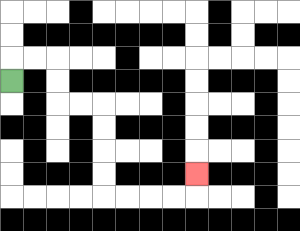{'start': '[0, 3]', 'end': '[8, 7]', 'path_directions': 'U,R,R,D,D,R,R,D,D,D,D,R,R,R,R,U', 'path_coordinates': '[[0, 3], [0, 2], [1, 2], [2, 2], [2, 3], [2, 4], [3, 4], [4, 4], [4, 5], [4, 6], [4, 7], [4, 8], [5, 8], [6, 8], [7, 8], [8, 8], [8, 7]]'}